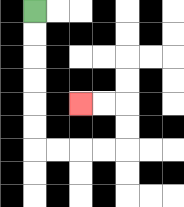{'start': '[1, 0]', 'end': '[3, 4]', 'path_directions': 'D,D,D,D,D,D,R,R,R,R,U,U,L,L', 'path_coordinates': '[[1, 0], [1, 1], [1, 2], [1, 3], [1, 4], [1, 5], [1, 6], [2, 6], [3, 6], [4, 6], [5, 6], [5, 5], [5, 4], [4, 4], [3, 4]]'}